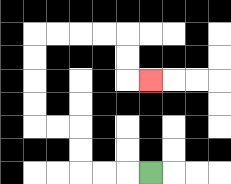{'start': '[6, 7]', 'end': '[6, 3]', 'path_directions': 'L,L,L,U,U,L,L,U,U,U,U,R,R,R,R,D,D,R', 'path_coordinates': '[[6, 7], [5, 7], [4, 7], [3, 7], [3, 6], [3, 5], [2, 5], [1, 5], [1, 4], [1, 3], [1, 2], [1, 1], [2, 1], [3, 1], [4, 1], [5, 1], [5, 2], [5, 3], [6, 3]]'}